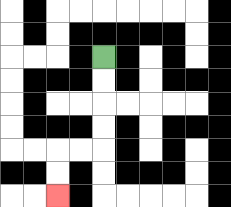{'start': '[4, 2]', 'end': '[2, 8]', 'path_directions': 'D,D,D,D,L,L,D,D', 'path_coordinates': '[[4, 2], [4, 3], [4, 4], [4, 5], [4, 6], [3, 6], [2, 6], [2, 7], [2, 8]]'}